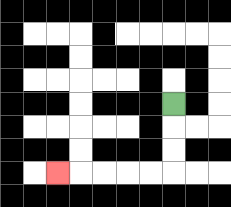{'start': '[7, 4]', 'end': '[2, 7]', 'path_directions': 'D,D,D,L,L,L,L,L', 'path_coordinates': '[[7, 4], [7, 5], [7, 6], [7, 7], [6, 7], [5, 7], [4, 7], [3, 7], [2, 7]]'}